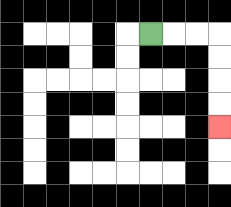{'start': '[6, 1]', 'end': '[9, 5]', 'path_directions': 'R,R,R,D,D,D,D', 'path_coordinates': '[[6, 1], [7, 1], [8, 1], [9, 1], [9, 2], [9, 3], [9, 4], [9, 5]]'}